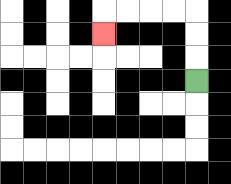{'start': '[8, 3]', 'end': '[4, 1]', 'path_directions': 'U,U,U,L,L,L,L,D', 'path_coordinates': '[[8, 3], [8, 2], [8, 1], [8, 0], [7, 0], [6, 0], [5, 0], [4, 0], [4, 1]]'}